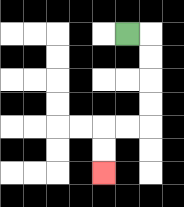{'start': '[5, 1]', 'end': '[4, 7]', 'path_directions': 'R,D,D,D,D,L,L,D,D', 'path_coordinates': '[[5, 1], [6, 1], [6, 2], [6, 3], [6, 4], [6, 5], [5, 5], [4, 5], [4, 6], [4, 7]]'}